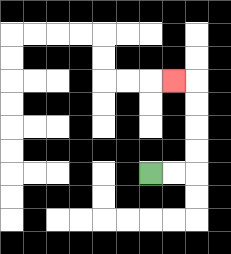{'start': '[6, 7]', 'end': '[7, 3]', 'path_directions': 'R,R,U,U,U,U,L', 'path_coordinates': '[[6, 7], [7, 7], [8, 7], [8, 6], [8, 5], [8, 4], [8, 3], [7, 3]]'}